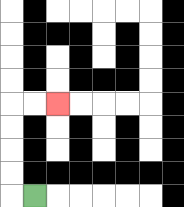{'start': '[1, 8]', 'end': '[2, 4]', 'path_directions': 'L,U,U,U,U,R,R', 'path_coordinates': '[[1, 8], [0, 8], [0, 7], [0, 6], [0, 5], [0, 4], [1, 4], [2, 4]]'}